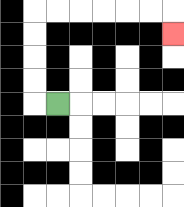{'start': '[2, 4]', 'end': '[7, 1]', 'path_directions': 'L,U,U,U,U,R,R,R,R,R,R,D', 'path_coordinates': '[[2, 4], [1, 4], [1, 3], [1, 2], [1, 1], [1, 0], [2, 0], [3, 0], [4, 0], [5, 0], [6, 0], [7, 0], [7, 1]]'}